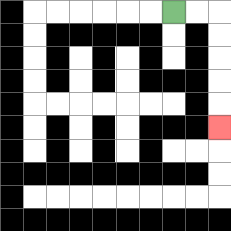{'start': '[7, 0]', 'end': '[9, 5]', 'path_directions': 'R,R,D,D,D,D,D', 'path_coordinates': '[[7, 0], [8, 0], [9, 0], [9, 1], [9, 2], [9, 3], [9, 4], [9, 5]]'}